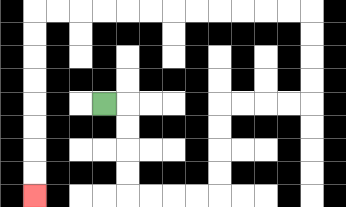{'start': '[4, 4]', 'end': '[1, 8]', 'path_directions': 'R,D,D,D,D,R,R,R,R,U,U,U,U,R,R,R,R,U,U,U,U,L,L,L,L,L,L,L,L,L,L,L,L,D,D,D,D,D,D,D,D', 'path_coordinates': '[[4, 4], [5, 4], [5, 5], [5, 6], [5, 7], [5, 8], [6, 8], [7, 8], [8, 8], [9, 8], [9, 7], [9, 6], [9, 5], [9, 4], [10, 4], [11, 4], [12, 4], [13, 4], [13, 3], [13, 2], [13, 1], [13, 0], [12, 0], [11, 0], [10, 0], [9, 0], [8, 0], [7, 0], [6, 0], [5, 0], [4, 0], [3, 0], [2, 0], [1, 0], [1, 1], [1, 2], [1, 3], [1, 4], [1, 5], [1, 6], [1, 7], [1, 8]]'}